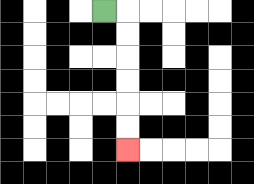{'start': '[4, 0]', 'end': '[5, 6]', 'path_directions': 'R,D,D,D,D,D,D', 'path_coordinates': '[[4, 0], [5, 0], [5, 1], [5, 2], [5, 3], [5, 4], [5, 5], [5, 6]]'}